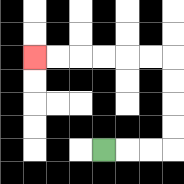{'start': '[4, 6]', 'end': '[1, 2]', 'path_directions': 'R,R,R,U,U,U,U,L,L,L,L,L,L', 'path_coordinates': '[[4, 6], [5, 6], [6, 6], [7, 6], [7, 5], [7, 4], [7, 3], [7, 2], [6, 2], [5, 2], [4, 2], [3, 2], [2, 2], [1, 2]]'}